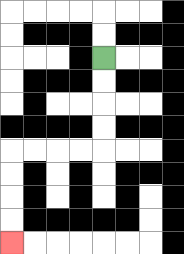{'start': '[4, 2]', 'end': '[0, 10]', 'path_directions': 'D,D,D,D,L,L,L,L,D,D,D,D', 'path_coordinates': '[[4, 2], [4, 3], [4, 4], [4, 5], [4, 6], [3, 6], [2, 6], [1, 6], [0, 6], [0, 7], [0, 8], [0, 9], [0, 10]]'}